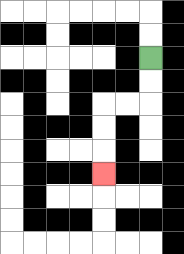{'start': '[6, 2]', 'end': '[4, 7]', 'path_directions': 'D,D,L,L,D,D,D', 'path_coordinates': '[[6, 2], [6, 3], [6, 4], [5, 4], [4, 4], [4, 5], [4, 6], [4, 7]]'}